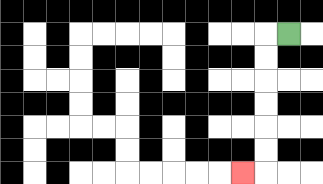{'start': '[12, 1]', 'end': '[10, 7]', 'path_directions': 'L,D,D,D,D,D,D,L', 'path_coordinates': '[[12, 1], [11, 1], [11, 2], [11, 3], [11, 4], [11, 5], [11, 6], [11, 7], [10, 7]]'}